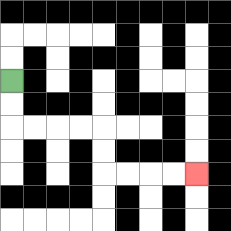{'start': '[0, 3]', 'end': '[8, 7]', 'path_directions': 'D,D,R,R,R,R,D,D,R,R,R,R', 'path_coordinates': '[[0, 3], [0, 4], [0, 5], [1, 5], [2, 5], [3, 5], [4, 5], [4, 6], [4, 7], [5, 7], [6, 7], [7, 7], [8, 7]]'}